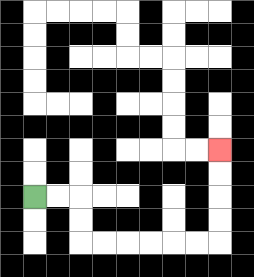{'start': '[1, 8]', 'end': '[9, 6]', 'path_directions': 'R,R,D,D,R,R,R,R,R,R,U,U,U,U', 'path_coordinates': '[[1, 8], [2, 8], [3, 8], [3, 9], [3, 10], [4, 10], [5, 10], [6, 10], [7, 10], [8, 10], [9, 10], [9, 9], [9, 8], [9, 7], [9, 6]]'}